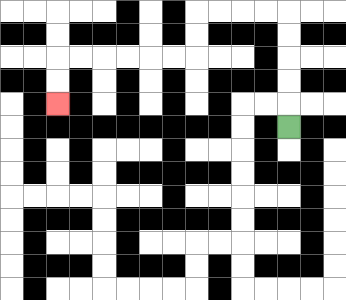{'start': '[12, 5]', 'end': '[2, 4]', 'path_directions': 'U,U,U,U,U,L,L,L,L,D,D,L,L,L,L,L,L,D,D', 'path_coordinates': '[[12, 5], [12, 4], [12, 3], [12, 2], [12, 1], [12, 0], [11, 0], [10, 0], [9, 0], [8, 0], [8, 1], [8, 2], [7, 2], [6, 2], [5, 2], [4, 2], [3, 2], [2, 2], [2, 3], [2, 4]]'}